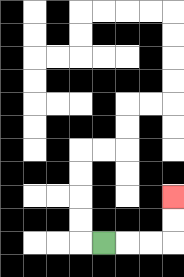{'start': '[4, 10]', 'end': '[7, 8]', 'path_directions': 'R,R,R,U,U', 'path_coordinates': '[[4, 10], [5, 10], [6, 10], [7, 10], [7, 9], [7, 8]]'}